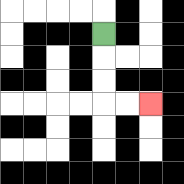{'start': '[4, 1]', 'end': '[6, 4]', 'path_directions': 'D,D,D,R,R', 'path_coordinates': '[[4, 1], [4, 2], [4, 3], [4, 4], [5, 4], [6, 4]]'}